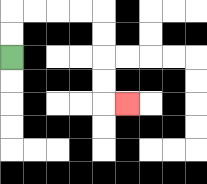{'start': '[0, 2]', 'end': '[5, 4]', 'path_directions': 'U,U,R,R,R,R,D,D,D,D,R', 'path_coordinates': '[[0, 2], [0, 1], [0, 0], [1, 0], [2, 0], [3, 0], [4, 0], [4, 1], [4, 2], [4, 3], [4, 4], [5, 4]]'}